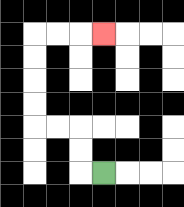{'start': '[4, 7]', 'end': '[4, 1]', 'path_directions': 'L,U,U,L,L,U,U,U,U,R,R,R', 'path_coordinates': '[[4, 7], [3, 7], [3, 6], [3, 5], [2, 5], [1, 5], [1, 4], [1, 3], [1, 2], [1, 1], [2, 1], [3, 1], [4, 1]]'}